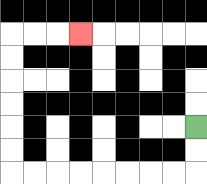{'start': '[8, 5]', 'end': '[3, 1]', 'path_directions': 'D,D,L,L,L,L,L,L,L,L,U,U,U,U,U,U,R,R,R', 'path_coordinates': '[[8, 5], [8, 6], [8, 7], [7, 7], [6, 7], [5, 7], [4, 7], [3, 7], [2, 7], [1, 7], [0, 7], [0, 6], [0, 5], [0, 4], [0, 3], [0, 2], [0, 1], [1, 1], [2, 1], [3, 1]]'}